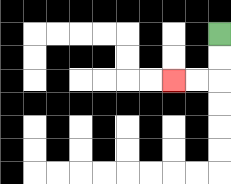{'start': '[9, 1]', 'end': '[7, 3]', 'path_directions': 'D,D,L,L', 'path_coordinates': '[[9, 1], [9, 2], [9, 3], [8, 3], [7, 3]]'}